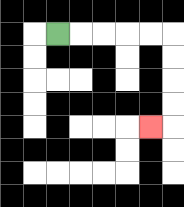{'start': '[2, 1]', 'end': '[6, 5]', 'path_directions': 'R,R,R,R,R,D,D,D,D,L', 'path_coordinates': '[[2, 1], [3, 1], [4, 1], [5, 1], [6, 1], [7, 1], [7, 2], [7, 3], [7, 4], [7, 5], [6, 5]]'}